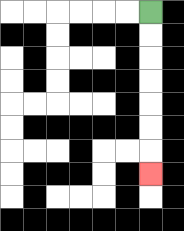{'start': '[6, 0]', 'end': '[6, 7]', 'path_directions': 'D,D,D,D,D,D,D', 'path_coordinates': '[[6, 0], [6, 1], [6, 2], [6, 3], [6, 4], [6, 5], [6, 6], [6, 7]]'}